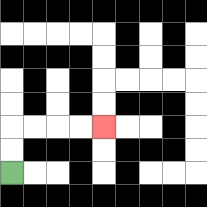{'start': '[0, 7]', 'end': '[4, 5]', 'path_directions': 'U,U,R,R,R,R', 'path_coordinates': '[[0, 7], [0, 6], [0, 5], [1, 5], [2, 5], [3, 5], [4, 5]]'}